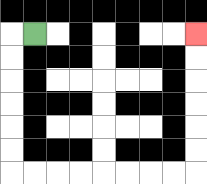{'start': '[1, 1]', 'end': '[8, 1]', 'path_directions': 'L,D,D,D,D,D,D,R,R,R,R,R,R,R,R,U,U,U,U,U,U', 'path_coordinates': '[[1, 1], [0, 1], [0, 2], [0, 3], [0, 4], [0, 5], [0, 6], [0, 7], [1, 7], [2, 7], [3, 7], [4, 7], [5, 7], [6, 7], [7, 7], [8, 7], [8, 6], [8, 5], [8, 4], [8, 3], [8, 2], [8, 1]]'}